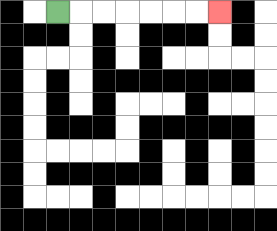{'start': '[2, 0]', 'end': '[9, 0]', 'path_directions': 'R,R,R,R,R,R,R', 'path_coordinates': '[[2, 0], [3, 0], [4, 0], [5, 0], [6, 0], [7, 0], [8, 0], [9, 0]]'}